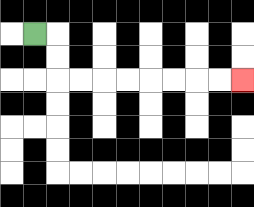{'start': '[1, 1]', 'end': '[10, 3]', 'path_directions': 'R,D,D,R,R,R,R,R,R,R,R', 'path_coordinates': '[[1, 1], [2, 1], [2, 2], [2, 3], [3, 3], [4, 3], [5, 3], [6, 3], [7, 3], [8, 3], [9, 3], [10, 3]]'}